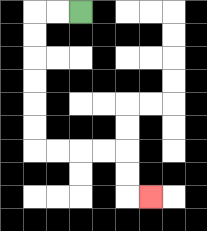{'start': '[3, 0]', 'end': '[6, 8]', 'path_directions': 'L,L,D,D,D,D,D,D,R,R,R,R,D,D,R', 'path_coordinates': '[[3, 0], [2, 0], [1, 0], [1, 1], [1, 2], [1, 3], [1, 4], [1, 5], [1, 6], [2, 6], [3, 6], [4, 6], [5, 6], [5, 7], [5, 8], [6, 8]]'}